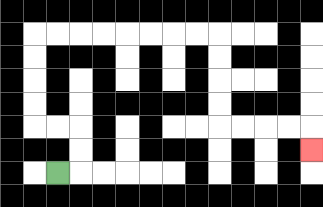{'start': '[2, 7]', 'end': '[13, 6]', 'path_directions': 'R,U,U,L,L,U,U,U,U,R,R,R,R,R,R,R,R,D,D,D,D,R,R,R,R,D', 'path_coordinates': '[[2, 7], [3, 7], [3, 6], [3, 5], [2, 5], [1, 5], [1, 4], [1, 3], [1, 2], [1, 1], [2, 1], [3, 1], [4, 1], [5, 1], [6, 1], [7, 1], [8, 1], [9, 1], [9, 2], [9, 3], [9, 4], [9, 5], [10, 5], [11, 5], [12, 5], [13, 5], [13, 6]]'}